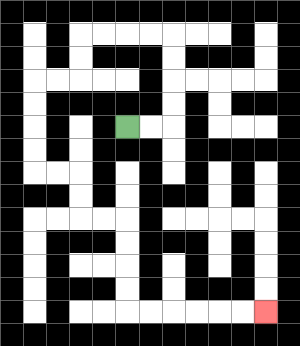{'start': '[5, 5]', 'end': '[11, 13]', 'path_directions': 'R,R,U,U,U,U,L,L,L,L,D,D,L,L,D,D,D,D,R,R,D,D,R,R,D,D,D,D,R,R,R,R,R,R', 'path_coordinates': '[[5, 5], [6, 5], [7, 5], [7, 4], [7, 3], [7, 2], [7, 1], [6, 1], [5, 1], [4, 1], [3, 1], [3, 2], [3, 3], [2, 3], [1, 3], [1, 4], [1, 5], [1, 6], [1, 7], [2, 7], [3, 7], [3, 8], [3, 9], [4, 9], [5, 9], [5, 10], [5, 11], [5, 12], [5, 13], [6, 13], [7, 13], [8, 13], [9, 13], [10, 13], [11, 13]]'}